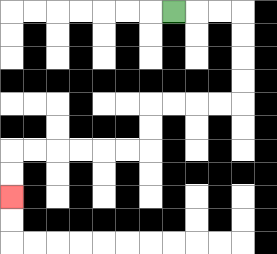{'start': '[7, 0]', 'end': '[0, 8]', 'path_directions': 'R,R,R,D,D,D,D,L,L,L,L,D,D,L,L,L,L,L,L,D,D', 'path_coordinates': '[[7, 0], [8, 0], [9, 0], [10, 0], [10, 1], [10, 2], [10, 3], [10, 4], [9, 4], [8, 4], [7, 4], [6, 4], [6, 5], [6, 6], [5, 6], [4, 6], [3, 6], [2, 6], [1, 6], [0, 6], [0, 7], [0, 8]]'}